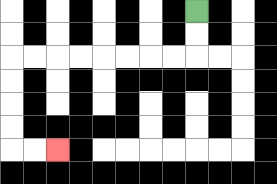{'start': '[8, 0]', 'end': '[2, 6]', 'path_directions': 'D,D,L,L,L,L,L,L,L,L,D,D,D,D,R,R', 'path_coordinates': '[[8, 0], [8, 1], [8, 2], [7, 2], [6, 2], [5, 2], [4, 2], [3, 2], [2, 2], [1, 2], [0, 2], [0, 3], [0, 4], [0, 5], [0, 6], [1, 6], [2, 6]]'}